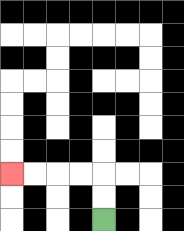{'start': '[4, 9]', 'end': '[0, 7]', 'path_directions': 'U,U,L,L,L,L', 'path_coordinates': '[[4, 9], [4, 8], [4, 7], [3, 7], [2, 7], [1, 7], [0, 7]]'}